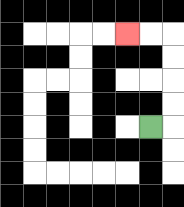{'start': '[6, 5]', 'end': '[5, 1]', 'path_directions': 'R,U,U,U,U,L,L', 'path_coordinates': '[[6, 5], [7, 5], [7, 4], [7, 3], [7, 2], [7, 1], [6, 1], [5, 1]]'}